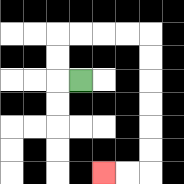{'start': '[3, 3]', 'end': '[4, 7]', 'path_directions': 'L,U,U,R,R,R,R,D,D,D,D,D,D,L,L', 'path_coordinates': '[[3, 3], [2, 3], [2, 2], [2, 1], [3, 1], [4, 1], [5, 1], [6, 1], [6, 2], [6, 3], [6, 4], [6, 5], [6, 6], [6, 7], [5, 7], [4, 7]]'}